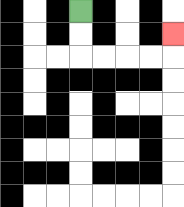{'start': '[3, 0]', 'end': '[7, 1]', 'path_directions': 'D,D,R,R,R,R,U', 'path_coordinates': '[[3, 0], [3, 1], [3, 2], [4, 2], [5, 2], [6, 2], [7, 2], [7, 1]]'}